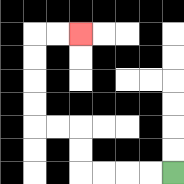{'start': '[7, 7]', 'end': '[3, 1]', 'path_directions': 'L,L,L,L,U,U,L,L,U,U,U,U,R,R', 'path_coordinates': '[[7, 7], [6, 7], [5, 7], [4, 7], [3, 7], [3, 6], [3, 5], [2, 5], [1, 5], [1, 4], [1, 3], [1, 2], [1, 1], [2, 1], [3, 1]]'}